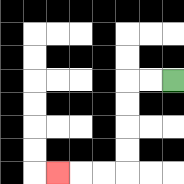{'start': '[7, 3]', 'end': '[2, 7]', 'path_directions': 'L,L,D,D,D,D,L,L,L', 'path_coordinates': '[[7, 3], [6, 3], [5, 3], [5, 4], [5, 5], [5, 6], [5, 7], [4, 7], [3, 7], [2, 7]]'}